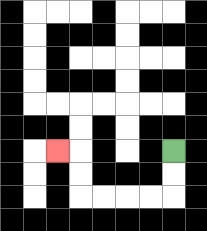{'start': '[7, 6]', 'end': '[2, 6]', 'path_directions': 'D,D,L,L,L,L,U,U,L', 'path_coordinates': '[[7, 6], [7, 7], [7, 8], [6, 8], [5, 8], [4, 8], [3, 8], [3, 7], [3, 6], [2, 6]]'}